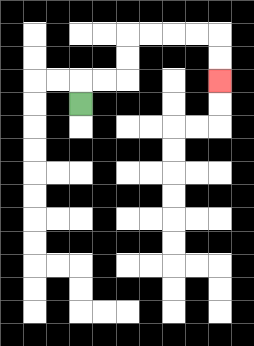{'start': '[3, 4]', 'end': '[9, 3]', 'path_directions': 'U,R,R,U,U,R,R,R,R,D,D', 'path_coordinates': '[[3, 4], [3, 3], [4, 3], [5, 3], [5, 2], [5, 1], [6, 1], [7, 1], [8, 1], [9, 1], [9, 2], [9, 3]]'}